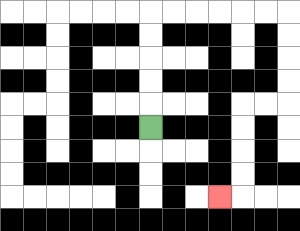{'start': '[6, 5]', 'end': '[9, 8]', 'path_directions': 'U,U,U,U,U,R,R,R,R,R,R,D,D,D,D,L,L,D,D,D,D,L', 'path_coordinates': '[[6, 5], [6, 4], [6, 3], [6, 2], [6, 1], [6, 0], [7, 0], [8, 0], [9, 0], [10, 0], [11, 0], [12, 0], [12, 1], [12, 2], [12, 3], [12, 4], [11, 4], [10, 4], [10, 5], [10, 6], [10, 7], [10, 8], [9, 8]]'}